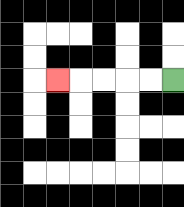{'start': '[7, 3]', 'end': '[2, 3]', 'path_directions': 'L,L,L,L,L', 'path_coordinates': '[[7, 3], [6, 3], [5, 3], [4, 3], [3, 3], [2, 3]]'}